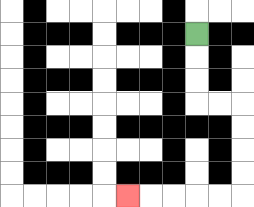{'start': '[8, 1]', 'end': '[5, 8]', 'path_directions': 'D,D,D,R,R,D,D,D,D,L,L,L,L,L', 'path_coordinates': '[[8, 1], [8, 2], [8, 3], [8, 4], [9, 4], [10, 4], [10, 5], [10, 6], [10, 7], [10, 8], [9, 8], [8, 8], [7, 8], [6, 8], [5, 8]]'}